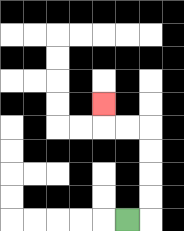{'start': '[5, 9]', 'end': '[4, 4]', 'path_directions': 'R,U,U,U,U,L,L,U', 'path_coordinates': '[[5, 9], [6, 9], [6, 8], [6, 7], [6, 6], [6, 5], [5, 5], [4, 5], [4, 4]]'}